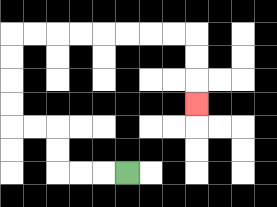{'start': '[5, 7]', 'end': '[8, 4]', 'path_directions': 'L,L,L,U,U,L,L,U,U,U,U,R,R,R,R,R,R,R,R,D,D,D', 'path_coordinates': '[[5, 7], [4, 7], [3, 7], [2, 7], [2, 6], [2, 5], [1, 5], [0, 5], [0, 4], [0, 3], [0, 2], [0, 1], [1, 1], [2, 1], [3, 1], [4, 1], [5, 1], [6, 1], [7, 1], [8, 1], [8, 2], [8, 3], [8, 4]]'}